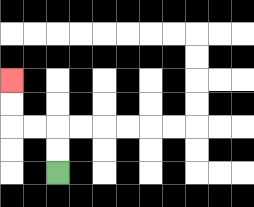{'start': '[2, 7]', 'end': '[0, 3]', 'path_directions': 'U,U,L,L,U,U', 'path_coordinates': '[[2, 7], [2, 6], [2, 5], [1, 5], [0, 5], [0, 4], [0, 3]]'}